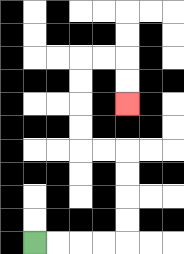{'start': '[1, 10]', 'end': '[5, 4]', 'path_directions': 'R,R,R,R,U,U,U,U,L,L,U,U,U,U,R,R,D,D', 'path_coordinates': '[[1, 10], [2, 10], [3, 10], [4, 10], [5, 10], [5, 9], [5, 8], [5, 7], [5, 6], [4, 6], [3, 6], [3, 5], [3, 4], [3, 3], [3, 2], [4, 2], [5, 2], [5, 3], [5, 4]]'}